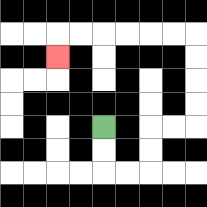{'start': '[4, 5]', 'end': '[2, 2]', 'path_directions': 'D,D,R,R,U,U,R,R,U,U,U,U,L,L,L,L,L,L,D', 'path_coordinates': '[[4, 5], [4, 6], [4, 7], [5, 7], [6, 7], [6, 6], [6, 5], [7, 5], [8, 5], [8, 4], [8, 3], [8, 2], [8, 1], [7, 1], [6, 1], [5, 1], [4, 1], [3, 1], [2, 1], [2, 2]]'}